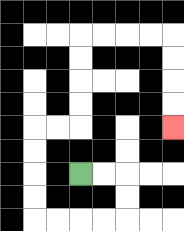{'start': '[3, 7]', 'end': '[7, 5]', 'path_directions': 'R,R,D,D,L,L,L,L,U,U,U,U,R,R,U,U,U,U,R,R,R,R,D,D,D,D', 'path_coordinates': '[[3, 7], [4, 7], [5, 7], [5, 8], [5, 9], [4, 9], [3, 9], [2, 9], [1, 9], [1, 8], [1, 7], [1, 6], [1, 5], [2, 5], [3, 5], [3, 4], [3, 3], [3, 2], [3, 1], [4, 1], [5, 1], [6, 1], [7, 1], [7, 2], [7, 3], [7, 4], [7, 5]]'}